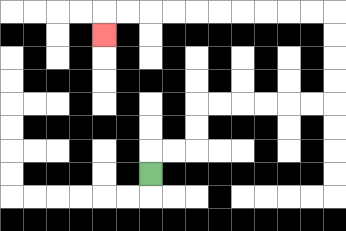{'start': '[6, 7]', 'end': '[4, 1]', 'path_directions': 'U,R,R,U,U,R,R,R,R,R,R,U,U,U,U,L,L,L,L,L,L,L,L,L,L,D', 'path_coordinates': '[[6, 7], [6, 6], [7, 6], [8, 6], [8, 5], [8, 4], [9, 4], [10, 4], [11, 4], [12, 4], [13, 4], [14, 4], [14, 3], [14, 2], [14, 1], [14, 0], [13, 0], [12, 0], [11, 0], [10, 0], [9, 0], [8, 0], [7, 0], [6, 0], [5, 0], [4, 0], [4, 1]]'}